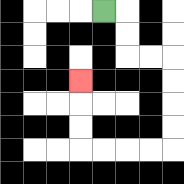{'start': '[4, 0]', 'end': '[3, 3]', 'path_directions': 'R,D,D,R,R,D,D,D,D,L,L,L,L,U,U,U', 'path_coordinates': '[[4, 0], [5, 0], [5, 1], [5, 2], [6, 2], [7, 2], [7, 3], [7, 4], [7, 5], [7, 6], [6, 6], [5, 6], [4, 6], [3, 6], [3, 5], [3, 4], [3, 3]]'}